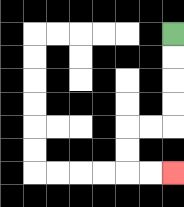{'start': '[7, 1]', 'end': '[7, 7]', 'path_directions': 'D,D,D,D,L,L,D,D,R,R', 'path_coordinates': '[[7, 1], [7, 2], [7, 3], [7, 4], [7, 5], [6, 5], [5, 5], [5, 6], [5, 7], [6, 7], [7, 7]]'}